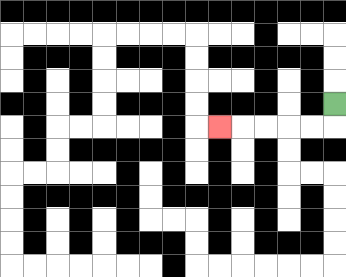{'start': '[14, 4]', 'end': '[9, 5]', 'path_directions': 'D,L,L,L,L,L', 'path_coordinates': '[[14, 4], [14, 5], [13, 5], [12, 5], [11, 5], [10, 5], [9, 5]]'}